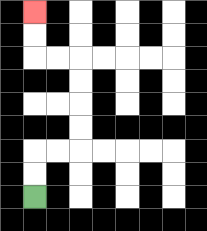{'start': '[1, 8]', 'end': '[1, 0]', 'path_directions': 'U,U,R,R,U,U,U,U,L,L,U,U', 'path_coordinates': '[[1, 8], [1, 7], [1, 6], [2, 6], [3, 6], [3, 5], [3, 4], [3, 3], [3, 2], [2, 2], [1, 2], [1, 1], [1, 0]]'}